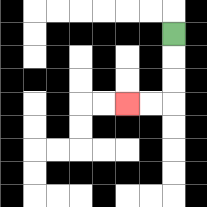{'start': '[7, 1]', 'end': '[5, 4]', 'path_directions': 'D,D,D,L,L', 'path_coordinates': '[[7, 1], [7, 2], [7, 3], [7, 4], [6, 4], [5, 4]]'}